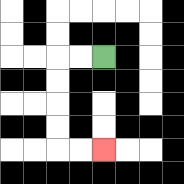{'start': '[4, 2]', 'end': '[4, 6]', 'path_directions': 'L,L,D,D,D,D,R,R', 'path_coordinates': '[[4, 2], [3, 2], [2, 2], [2, 3], [2, 4], [2, 5], [2, 6], [3, 6], [4, 6]]'}